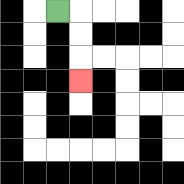{'start': '[2, 0]', 'end': '[3, 3]', 'path_directions': 'R,D,D,D', 'path_coordinates': '[[2, 0], [3, 0], [3, 1], [3, 2], [3, 3]]'}